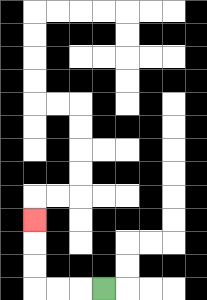{'start': '[4, 12]', 'end': '[1, 9]', 'path_directions': 'L,L,L,U,U,U', 'path_coordinates': '[[4, 12], [3, 12], [2, 12], [1, 12], [1, 11], [1, 10], [1, 9]]'}